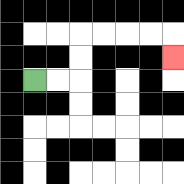{'start': '[1, 3]', 'end': '[7, 2]', 'path_directions': 'R,R,U,U,R,R,R,R,D', 'path_coordinates': '[[1, 3], [2, 3], [3, 3], [3, 2], [3, 1], [4, 1], [5, 1], [6, 1], [7, 1], [7, 2]]'}